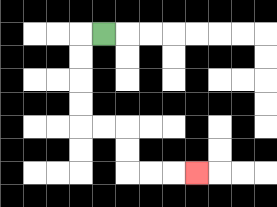{'start': '[4, 1]', 'end': '[8, 7]', 'path_directions': 'L,D,D,D,D,R,R,D,D,R,R,R', 'path_coordinates': '[[4, 1], [3, 1], [3, 2], [3, 3], [3, 4], [3, 5], [4, 5], [5, 5], [5, 6], [5, 7], [6, 7], [7, 7], [8, 7]]'}